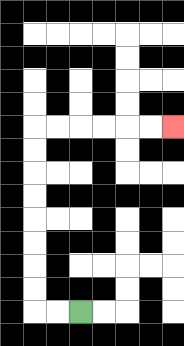{'start': '[3, 13]', 'end': '[7, 5]', 'path_directions': 'L,L,U,U,U,U,U,U,U,U,R,R,R,R,R,R', 'path_coordinates': '[[3, 13], [2, 13], [1, 13], [1, 12], [1, 11], [1, 10], [1, 9], [1, 8], [1, 7], [1, 6], [1, 5], [2, 5], [3, 5], [4, 5], [5, 5], [6, 5], [7, 5]]'}